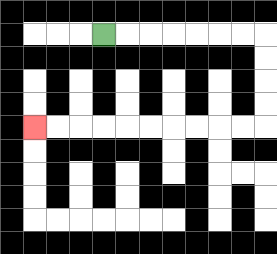{'start': '[4, 1]', 'end': '[1, 5]', 'path_directions': 'R,R,R,R,R,R,R,D,D,D,D,L,L,L,L,L,L,L,L,L,L', 'path_coordinates': '[[4, 1], [5, 1], [6, 1], [7, 1], [8, 1], [9, 1], [10, 1], [11, 1], [11, 2], [11, 3], [11, 4], [11, 5], [10, 5], [9, 5], [8, 5], [7, 5], [6, 5], [5, 5], [4, 5], [3, 5], [2, 5], [1, 5]]'}